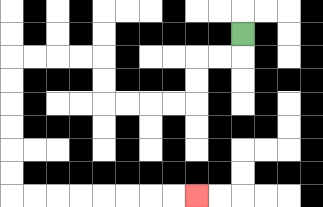{'start': '[10, 1]', 'end': '[8, 8]', 'path_directions': 'D,L,L,D,D,L,L,L,L,U,U,L,L,L,L,D,D,D,D,D,D,R,R,R,R,R,R,R,R', 'path_coordinates': '[[10, 1], [10, 2], [9, 2], [8, 2], [8, 3], [8, 4], [7, 4], [6, 4], [5, 4], [4, 4], [4, 3], [4, 2], [3, 2], [2, 2], [1, 2], [0, 2], [0, 3], [0, 4], [0, 5], [0, 6], [0, 7], [0, 8], [1, 8], [2, 8], [3, 8], [4, 8], [5, 8], [6, 8], [7, 8], [8, 8]]'}